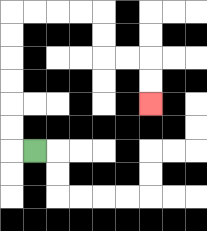{'start': '[1, 6]', 'end': '[6, 4]', 'path_directions': 'L,U,U,U,U,U,U,R,R,R,R,D,D,R,R,D,D', 'path_coordinates': '[[1, 6], [0, 6], [0, 5], [0, 4], [0, 3], [0, 2], [0, 1], [0, 0], [1, 0], [2, 0], [3, 0], [4, 0], [4, 1], [4, 2], [5, 2], [6, 2], [6, 3], [6, 4]]'}